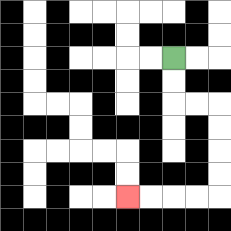{'start': '[7, 2]', 'end': '[5, 8]', 'path_directions': 'D,D,R,R,D,D,D,D,L,L,L,L', 'path_coordinates': '[[7, 2], [7, 3], [7, 4], [8, 4], [9, 4], [9, 5], [9, 6], [9, 7], [9, 8], [8, 8], [7, 8], [6, 8], [5, 8]]'}